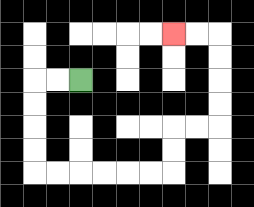{'start': '[3, 3]', 'end': '[7, 1]', 'path_directions': 'L,L,D,D,D,D,R,R,R,R,R,R,U,U,R,R,U,U,U,U,L,L', 'path_coordinates': '[[3, 3], [2, 3], [1, 3], [1, 4], [1, 5], [1, 6], [1, 7], [2, 7], [3, 7], [4, 7], [5, 7], [6, 7], [7, 7], [7, 6], [7, 5], [8, 5], [9, 5], [9, 4], [9, 3], [9, 2], [9, 1], [8, 1], [7, 1]]'}